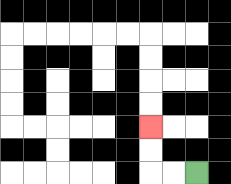{'start': '[8, 7]', 'end': '[6, 5]', 'path_directions': 'L,L,U,U', 'path_coordinates': '[[8, 7], [7, 7], [6, 7], [6, 6], [6, 5]]'}